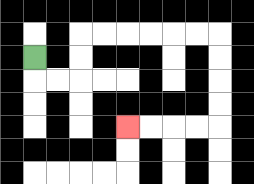{'start': '[1, 2]', 'end': '[5, 5]', 'path_directions': 'D,R,R,U,U,R,R,R,R,R,R,D,D,D,D,L,L,L,L', 'path_coordinates': '[[1, 2], [1, 3], [2, 3], [3, 3], [3, 2], [3, 1], [4, 1], [5, 1], [6, 1], [7, 1], [8, 1], [9, 1], [9, 2], [9, 3], [9, 4], [9, 5], [8, 5], [7, 5], [6, 5], [5, 5]]'}